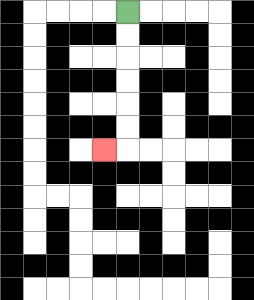{'start': '[5, 0]', 'end': '[4, 6]', 'path_directions': 'D,D,D,D,D,D,L', 'path_coordinates': '[[5, 0], [5, 1], [5, 2], [5, 3], [5, 4], [5, 5], [5, 6], [4, 6]]'}